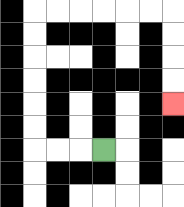{'start': '[4, 6]', 'end': '[7, 4]', 'path_directions': 'L,L,L,U,U,U,U,U,U,R,R,R,R,R,R,D,D,D,D', 'path_coordinates': '[[4, 6], [3, 6], [2, 6], [1, 6], [1, 5], [1, 4], [1, 3], [1, 2], [1, 1], [1, 0], [2, 0], [3, 0], [4, 0], [5, 0], [6, 0], [7, 0], [7, 1], [7, 2], [7, 3], [7, 4]]'}